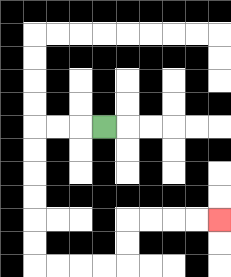{'start': '[4, 5]', 'end': '[9, 9]', 'path_directions': 'L,L,L,D,D,D,D,D,D,R,R,R,R,U,U,R,R,R,R', 'path_coordinates': '[[4, 5], [3, 5], [2, 5], [1, 5], [1, 6], [1, 7], [1, 8], [1, 9], [1, 10], [1, 11], [2, 11], [3, 11], [4, 11], [5, 11], [5, 10], [5, 9], [6, 9], [7, 9], [8, 9], [9, 9]]'}